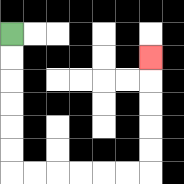{'start': '[0, 1]', 'end': '[6, 2]', 'path_directions': 'D,D,D,D,D,D,R,R,R,R,R,R,U,U,U,U,U', 'path_coordinates': '[[0, 1], [0, 2], [0, 3], [0, 4], [0, 5], [0, 6], [0, 7], [1, 7], [2, 7], [3, 7], [4, 7], [5, 7], [6, 7], [6, 6], [6, 5], [6, 4], [6, 3], [6, 2]]'}